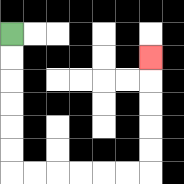{'start': '[0, 1]', 'end': '[6, 2]', 'path_directions': 'D,D,D,D,D,D,R,R,R,R,R,R,U,U,U,U,U', 'path_coordinates': '[[0, 1], [0, 2], [0, 3], [0, 4], [0, 5], [0, 6], [0, 7], [1, 7], [2, 7], [3, 7], [4, 7], [5, 7], [6, 7], [6, 6], [6, 5], [6, 4], [6, 3], [6, 2]]'}